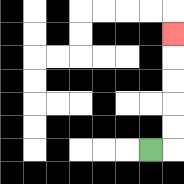{'start': '[6, 6]', 'end': '[7, 1]', 'path_directions': 'R,U,U,U,U,U', 'path_coordinates': '[[6, 6], [7, 6], [7, 5], [7, 4], [7, 3], [7, 2], [7, 1]]'}